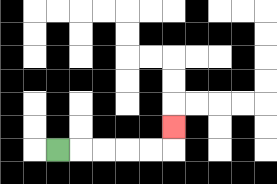{'start': '[2, 6]', 'end': '[7, 5]', 'path_directions': 'R,R,R,R,R,U', 'path_coordinates': '[[2, 6], [3, 6], [4, 6], [5, 6], [6, 6], [7, 6], [7, 5]]'}